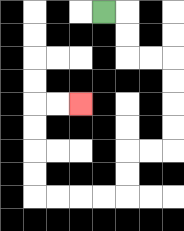{'start': '[4, 0]', 'end': '[3, 4]', 'path_directions': 'R,D,D,R,R,D,D,D,D,L,L,D,D,L,L,L,L,U,U,U,U,R,R', 'path_coordinates': '[[4, 0], [5, 0], [5, 1], [5, 2], [6, 2], [7, 2], [7, 3], [7, 4], [7, 5], [7, 6], [6, 6], [5, 6], [5, 7], [5, 8], [4, 8], [3, 8], [2, 8], [1, 8], [1, 7], [1, 6], [1, 5], [1, 4], [2, 4], [3, 4]]'}